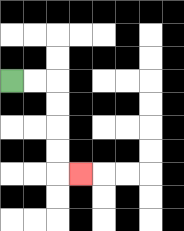{'start': '[0, 3]', 'end': '[3, 7]', 'path_directions': 'R,R,D,D,D,D,R', 'path_coordinates': '[[0, 3], [1, 3], [2, 3], [2, 4], [2, 5], [2, 6], [2, 7], [3, 7]]'}